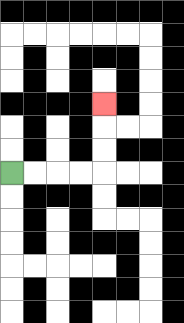{'start': '[0, 7]', 'end': '[4, 4]', 'path_directions': 'R,R,R,R,U,U,U', 'path_coordinates': '[[0, 7], [1, 7], [2, 7], [3, 7], [4, 7], [4, 6], [4, 5], [4, 4]]'}